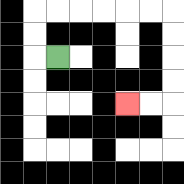{'start': '[2, 2]', 'end': '[5, 4]', 'path_directions': 'L,U,U,R,R,R,R,R,R,D,D,D,D,L,L', 'path_coordinates': '[[2, 2], [1, 2], [1, 1], [1, 0], [2, 0], [3, 0], [4, 0], [5, 0], [6, 0], [7, 0], [7, 1], [7, 2], [7, 3], [7, 4], [6, 4], [5, 4]]'}